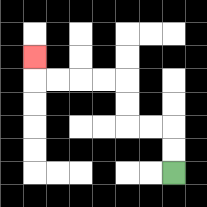{'start': '[7, 7]', 'end': '[1, 2]', 'path_directions': 'U,U,L,L,U,U,L,L,L,L,U', 'path_coordinates': '[[7, 7], [7, 6], [7, 5], [6, 5], [5, 5], [5, 4], [5, 3], [4, 3], [3, 3], [2, 3], [1, 3], [1, 2]]'}